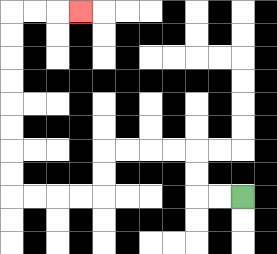{'start': '[10, 8]', 'end': '[3, 0]', 'path_directions': 'L,L,U,U,L,L,L,L,D,D,L,L,L,L,U,U,U,U,U,U,U,U,R,R,R', 'path_coordinates': '[[10, 8], [9, 8], [8, 8], [8, 7], [8, 6], [7, 6], [6, 6], [5, 6], [4, 6], [4, 7], [4, 8], [3, 8], [2, 8], [1, 8], [0, 8], [0, 7], [0, 6], [0, 5], [0, 4], [0, 3], [0, 2], [0, 1], [0, 0], [1, 0], [2, 0], [3, 0]]'}